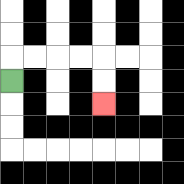{'start': '[0, 3]', 'end': '[4, 4]', 'path_directions': 'U,R,R,R,R,D,D', 'path_coordinates': '[[0, 3], [0, 2], [1, 2], [2, 2], [3, 2], [4, 2], [4, 3], [4, 4]]'}